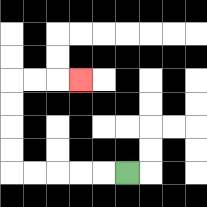{'start': '[5, 7]', 'end': '[3, 3]', 'path_directions': 'L,L,L,L,L,U,U,U,U,R,R,R', 'path_coordinates': '[[5, 7], [4, 7], [3, 7], [2, 7], [1, 7], [0, 7], [0, 6], [0, 5], [0, 4], [0, 3], [1, 3], [2, 3], [3, 3]]'}